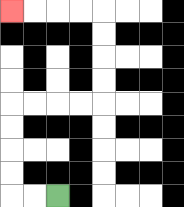{'start': '[2, 8]', 'end': '[0, 0]', 'path_directions': 'L,L,U,U,U,U,R,R,R,R,U,U,U,U,L,L,L,L', 'path_coordinates': '[[2, 8], [1, 8], [0, 8], [0, 7], [0, 6], [0, 5], [0, 4], [1, 4], [2, 4], [3, 4], [4, 4], [4, 3], [4, 2], [4, 1], [4, 0], [3, 0], [2, 0], [1, 0], [0, 0]]'}